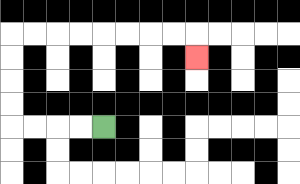{'start': '[4, 5]', 'end': '[8, 2]', 'path_directions': 'L,L,L,L,U,U,U,U,R,R,R,R,R,R,R,R,D', 'path_coordinates': '[[4, 5], [3, 5], [2, 5], [1, 5], [0, 5], [0, 4], [0, 3], [0, 2], [0, 1], [1, 1], [2, 1], [3, 1], [4, 1], [5, 1], [6, 1], [7, 1], [8, 1], [8, 2]]'}